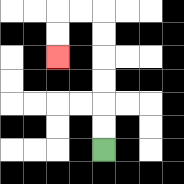{'start': '[4, 6]', 'end': '[2, 2]', 'path_directions': 'U,U,U,U,U,U,L,L,D,D', 'path_coordinates': '[[4, 6], [4, 5], [4, 4], [4, 3], [4, 2], [4, 1], [4, 0], [3, 0], [2, 0], [2, 1], [2, 2]]'}